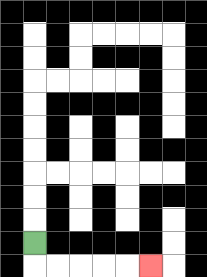{'start': '[1, 10]', 'end': '[6, 11]', 'path_directions': 'D,R,R,R,R,R', 'path_coordinates': '[[1, 10], [1, 11], [2, 11], [3, 11], [4, 11], [5, 11], [6, 11]]'}